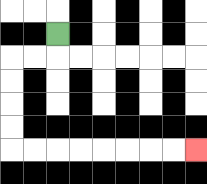{'start': '[2, 1]', 'end': '[8, 6]', 'path_directions': 'D,L,L,D,D,D,D,R,R,R,R,R,R,R,R', 'path_coordinates': '[[2, 1], [2, 2], [1, 2], [0, 2], [0, 3], [0, 4], [0, 5], [0, 6], [1, 6], [2, 6], [3, 6], [4, 6], [5, 6], [6, 6], [7, 6], [8, 6]]'}